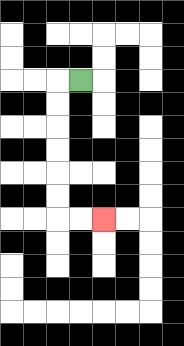{'start': '[3, 3]', 'end': '[4, 9]', 'path_directions': 'L,D,D,D,D,D,D,R,R', 'path_coordinates': '[[3, 3], [2, 3], [2, 4], [2, 5], [2, 6], [2, 7], [2, 8], [2, 9], [3, 9], [4, 9]]'}